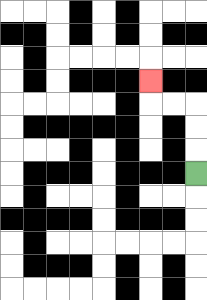{'start': '[8, 7]', 'end': '[6, 3]', 'path_directions': 'U,U,U,L,L,U', 'path_coordinates': '[[8, 7], [8, 6], [8, 5], [8, 4], [7, 4], [6, 4], [6, 3]]'}